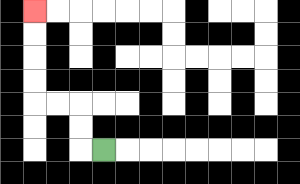{'start': '[4, 6]', 'end': '[1, 0]', 'path_directions': 'L,U,U,L,L,U,U,U,U', 'path_coordinates': '[[4, 6], [3, 6], [3, 5], [3, 4], [2, 4], [1, 4], [1, 3], [1, 2], [1, 1], [1, 0]]'}